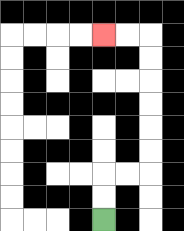{'start': '[4, 9]', 'end': '[4, 1]', 'path_directions': 'U,U,R,R,U,U,U,U,U,U,L,L', 'path_coordinates': '[[4, 9], [4, 8], [4, 7], [5, 7], [6, 7], [6, 6], [6, 5], [6, 4], [6, 3], [6, 2], [6, 1], [5, 1], [4, 1]]'}